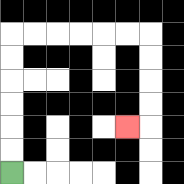{'start': '[0, 7]', 'end': '[5, 5]', 'path_directions': 'U,U,U,U,U,U,R,R,R,R,R,R,D,D,D,D,L', 'path_coordinates': '[[0, 7], [0, 6], [0, 5], [0, 4], [0, 3], [0, 2], [0, 1], [1, 1], [2, 1], [3, 1], [4, 1], [5, 1], [6, 1], [6, 2], [6, 3], [6, 4], [6, 5], [5, 5]]'}